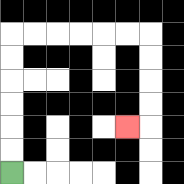{'start': '[0, 7]', 'end': '[5, 5]', 'path_directions': 'U,U,U,U,U,U,R,R,R,R,R,R,D,D,D,D,L', 'path_coordinates': '[[0, 7], [0, 6], [0, 5], [0, 4], [0, 3], [0, 2], [0, 1], [1, 1], [2, 1], [3, 1], [4, 1], [5, 1], [6, 1], [6, 2], [6, 3], [6, 4], [6, 5], [5, 5]]'}